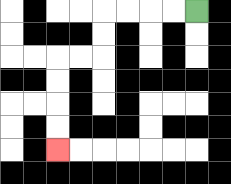{'start': '[8, 0]', 'end': '[2, 6]', 'path_directions': 'L,L,L,L,D,D,L,L,D,D,D,D', 'path_coordinates': '[[8, 0], [7, 0], [6, 0], [5, 0], [4, 0], [4, 1], [4, 2], [3, 2], [2, 2], [2, 3], [2, 4], [2, 5], [2, 6]]'}